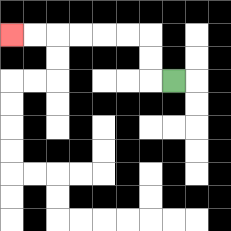{'start': '[7, 3]', 'end': '[0, 1]', 'path_directions': 'L,U,U,L,L,L,L,L,L', 'path_coordinates': '[[7, 3], [6, 3], [6, 2], [6, 1], [5, 1], [4, 1], [3, 1], [2, 1], [1, 1], [0, 1]]'}